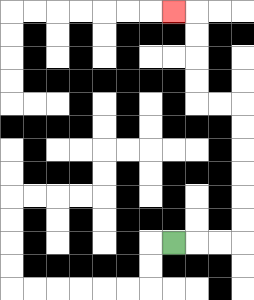{'start': '[7, 10]', 'end': '[7, 0]', 'path_directions': 'R,R,R,U,U,U,U,U,U,L,L,U,U,U,U,L', 'path_coordinates': '[[7, 10], [8, 10], [9, 10], [10, 10], [10, 9], [10, 8], [10, 7], [10, 6], [10, 5], [10, 4], [9, 4], [8, 4], [8, 3], [8, 2], [8, 1], [8, 0], [7, 0]]'}